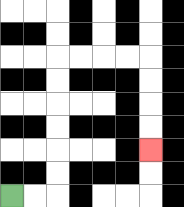{'start': '[0, 8]', 'end': '[6, 6]', 'path_directions': 'R,R,U,U,U,U,U,U,R,R,R,R,D,D,D,D', 'path_coordinates': '[[0, 8], [1, 8], [2, 8], [2, 7], [2, 6], [2, 5], [2, 4], [2, 3], [2, 2], [3, 2], [4, 2], [5, 2], [6, 2], [6, 3], [6, 4], [6, 5], [6, 6]]'}